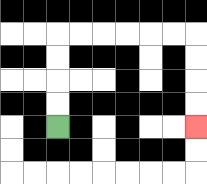{'start': '[2, 5]', 'end': '[8, 5]', 'path_directions': 'U,U,U,U,R,R,R,R,R,R,D,D,D,D', 'path_coordinates': '[[2, 5], [2, 4], [2, 3], [2, 2], [2, 1], [3, 1], [4, 1], [5, 1], [6, 1], [7, 1], [8, 1], [8, 2], [8, 3], [8, 4], [8, 5]]'}